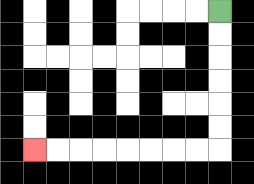{'start': '[9, 0]', 'end': '[1, 6]', 'path_directions': 'D,D,D,D,D,D,L,L,L,L,L,L,L,L', 'path_coordinates': '[[9, 0], [9, 1], [9, 2], [9, 3], [9, 4], [9, 5], [9, 6], [8, 6], [7, 6], [6, 6], [5, 6], [4, 6], [3, 6], [2, 6], [1, 6]]'}